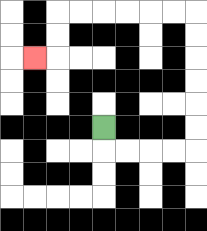{'start': '[4, 5]', 'end': '[1, 2]', 'path_directions': 'D,R,R,R,R,U,U,U,U,U,U,L,L,L,L,L,L,D,D,L', 'path_coordinates': '[[4, 5], [4, 6], [5, 6], [6, 6], [7, 6], [8, 6], [8, 5], [8, 4], [8, 3], [8, 2], [8, 1], [8, 0], [7, 0], [6, 0], [5, 0], [4, 0], [3, 0], [2, 0], [2, 1], [2, 2], [1, 2]]'}